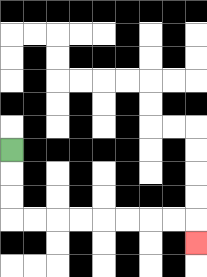{'start': '[0, 6]', 'end': '[8, 10]', 'path_directions': 'D,D,D,R,R,R,R,R,R,R,R,D', 'path_coordinates': '[[0, 6], [0, 7], [0, 8], [0, 9], [1, 9], [2, 9], [3, 9], [4, 9], [5, 9], [6, 9], [7, 9], [8, 9], [8, 10]]'}